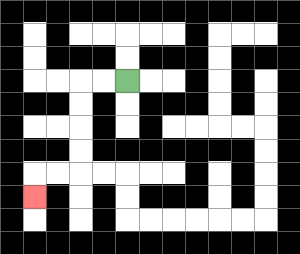{'start': '[5, 3]', 'end': '[1, 8]', 'path_directions': 'L,L,D,D,D,D,L,L,D', 'path_coordinates': '[[5, 3], [4, 3], [3, 3], [3, 4], [3, 5], [3, 6], [3, 7], [2, 7], [1, 7], [1, 8]]'}